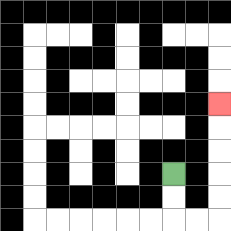{'start': '[7, 7]', 'end': '[9, 4]', 'path_directions': 'D,D,R,R,U,U,U,U,U', 'path_coordinates': '[[7, 7], [7, 8], [7, 9], [8, 9], [9, 9], [9, 8], [9, 7], [9, 6], [9, 5], [9, 4]]'}